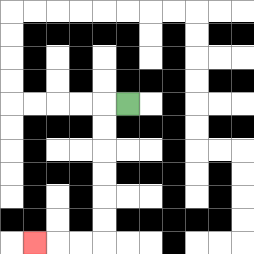{'start': '[5, 4]', 'end': '[1, 10]', 'path_directions': 'L,D,D,D,D,D,D,L,L,L', 'path_coordinates': '[[5, 4], [4, 4], [4, 5], [4, 6], [4, 7], [4, 8], [4, 9], [4, 10], [3, 10], [2, 10], [1, 10]]'}